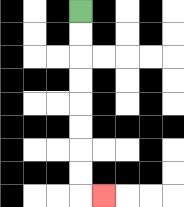{'start': '[3, 0]', 'end': '[4, 8]', 'path_directions': 'D,D,D,D,D,D,D,D,R', 'path_coordinates': '[[3, 0], [3, 1], [3, 2], [3, 3], [3, 4], [3, 5], [3, 6], [3, 7], [3, 8], [4, 8]]'}